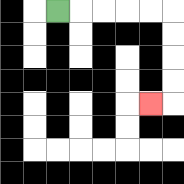{'start': '[2, 0]', 'end': '[6, 4]', 'path_directions': 'R,R,R,R,R,D,D,D,D,L', 'path_coordinates': '[[2, 0], [3, 0], [4, 0], [5, 0], [6, 0], [7, 0], [7, 1], [7, 2], [7, 3], [7, 4], [6, 4]]'}